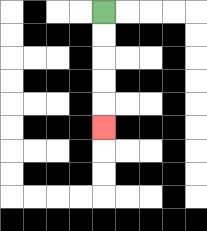{'start': '[4, 0]', 'end': '[4, 5]', 'path_directions': 'D,D,D,D,D', 'path_coordinates': '[[4, 0], [4, 1], [4, 2], [4, 3], [4, 4], [4, 5]]'}